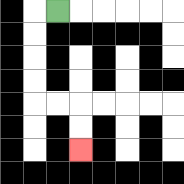{'start': '[2, 0]', 'end': '[3, 6]', 'path_directions': 'L,D,D,D,D,R,R,D,D', 'path_coordinates': '[[2, 0], [1, 0], [1, 1], [1, 2], [1, 3], [1, 4], [2, 4], [3, 4], [3, 5], [3, 6]]'}